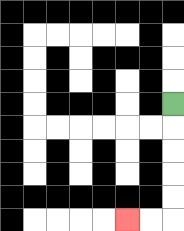{'start': '[7, 4]', 'end': '[5, 9]', 'path_directions': 'D,D,D,D,D,L,L', 'path_coordinates': '[[7, 4], [7, 5], [7, 6], [7, 7], [7, 8], [7, 9], [6, 9], [5, 9]]'}